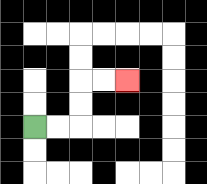{'start': '[1, 5]', 'end': '[5, 3]', 'path_directions': 'R,R,U,U,R,R', 'path_coordinates': '[[1, 5], [2, 5], [3, 5], [3, 4], [3, 3], [4, 3], [5, 3]]'}